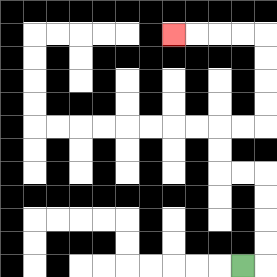{'start': '[10, 11]', 'end': '[7, 1]', 'path_directions': 'R,U,U,U,U,L,L,U,U,R,R,U,U,U,U,L,L,L,L', 'path_coordinates': '[[10, 11], [11, 11], [11, 10], [11, 9], [11, 8], [11, 7], [10, 7], [9, 7], [9, 6], [9, 5], [10, 5], [11, 5], [11, 4], [11, 3], [11, 2], [11, 1], [10, 1], [9, 1], [8, 1], [7, 1]]'}